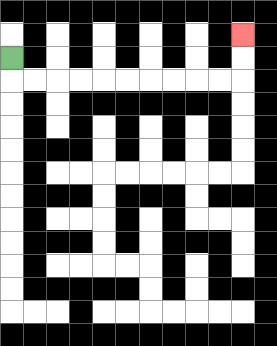{'start': '[0, 2]', 'end': '[10, 1]', 'path_directions': 'D,R,R,R,R,R,R,R,R,R,R,U,U', 'path_coordinates': '[[0, 2], [0, 3], [1, 3], [2, 3], [3, 3], [4, 3], [5, 3], [6, 3], [7, 3], [8, 3], [9, 3], [10, 3], [10, 2], [10, 1]]'}